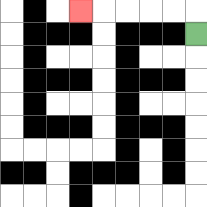{'start': '[8, 1]', 'end': '[3, 0]', 'path_directions': 'U,L,L,L,L,L', 'path_coordinates': '[[8, 1], [8, 0], [7, 0], [6, 0], [5, 0], [4, 0], [3, 0]]'}